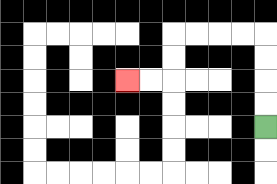{'start': '[11, 5]', 'end': '[5, 3]', 'path_directions': 'U,U,U,U,L,L,L,L,D,D,L,L', 'path_coordinates': '[[11, 5], [11, 4], [11, 3], [11, 2], [11, 1], [10, 1], [9, 1], [8, 1], [7, 1], [7, 2], [7, 3], [6, 3], [5, 3]]'}